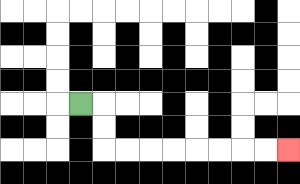{'start': '[3, 4]', 'end': '[12, 6]', 'path_directions': 'R,D,D,R,R,R,R,R,R,R,R', 'path_coordinates': '[[3, 4], [4, 4], [4, 5], [4, 6], [5, 6], [6, 6], [7, 6], [8, 6], [9, 6], [10, 6], [11, 6], [12, 6]]'}